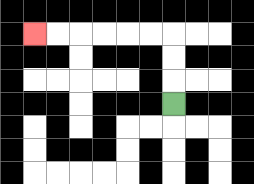{'start': '[7, 4]', 'end': '[1, 1]', 'path_directions': 'U,U,U,L,L,L,L,L,L', 'path_coordinates': '[[7, 4], [7, 3], [7, 2], [7, 1], [6, 1], [5, 1], [4, 1], [3, 1], [2, 1], [1, 1]]'}